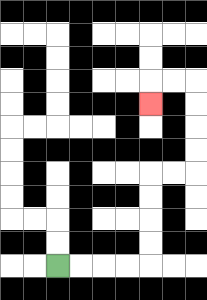{'start': '[2, 11]', 'end': '[6, 4]', 'path_directions': 'R,R,R,R,U,U,U,U,R,R,U,U,U,U,L,L,D', 'path_coordinates': '[[2, 11], [3, 11], [4, 11], [5, 11], [6, 11], [6, 10], [6, 9], [6, 8], [6, 7], [7, 7], [8, 7], [8, 6], [8, 5], [8, 4], [8, 3], [7, 3], [6, 3], [6, 4]]'}